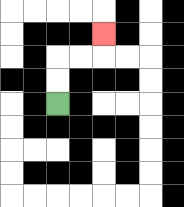{'start': '[2, 4]', 'end': '[4, 1]', 'path_directions': 'U,U,R,R,U', 'path_coordinates': '[[2, 4], [2, 3], [2, 2], [3, 2], [4, 2], [4, 1]]'}